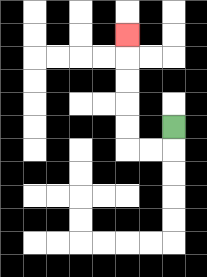{'start': '[7, 5]', 'end': '[5, 1]', 'path_directions': 'D,L,L,U,U,U,U,U', 'path_coordinates': '[[7, 5], [7, 6], [6, 6], [5, 6], [5, 5], [5, 4], [5, 3], [5, 2], [5, 1]]'}